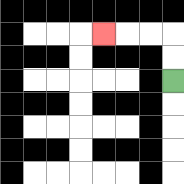{'start': '[7, 3]', 'end': '[4, 1]', 'path_directions': 'U,U,L,L,L', 'path_coordinates': '[[7, 3], [7, 2], [7, 1], [6, 1], [5, 1], [4, 1]]'}